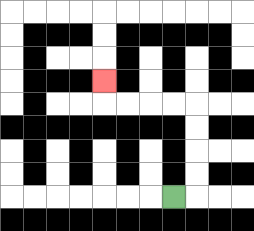{'start': '[7, 8]', 'end': '[4, 3]', 'path_directions': 'R,U,U,U,U,L,L,L,L,U', 'path_coordinates': '[[7, 8], [8, 8], [8, 7], [8, 6], [8, 5], [8, 4], [7, 4], [6, 4], [5, 4], [4, 4], [4, 3]]'}